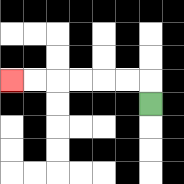{'start': '[6, 4]', 'end': '[0, 3]', 'path_directions': 'U,L,L,L,L,L,L', 'path_coordinates': '[[6, 4], [6, 3], [5, 3], [4, 3], [3, 3], [2, 3], [1, 3], [0, 3]]'}